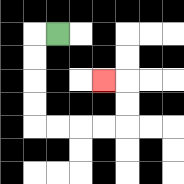{'start': '[2, 1]', 'end': '[4, 3]', 'path_directions': 'L,D,D,D,D,R,R,R,R,U,U,L', 'path_coordinates': '[[2, 1], [1, 1], [1, 2], [1, 3], [1, 4], [1, 5], [2, 5], [3, 5], [4, 5], [5, 5], [5, 4], [5, 3], [4, 3]]'}